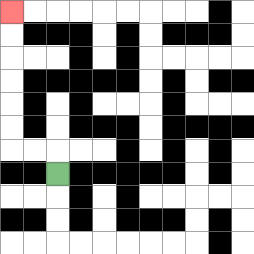{'start': '[2, 7]', 'end': '[0, 0]', 'path_directions': 'U,L,L,U,U,U,U,U,U', 'path_coordinates': '[[2, 7], [2, 6], [1, 6], [0, 6], [0, 5], [0, 4], [0, 3], [0, 2], [0, 1], [0, 0]]'}